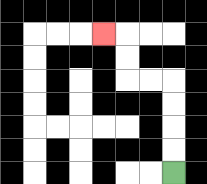{'start': '[7, 7]', 'end': '[4, 1]', 'path_directions': 'U,U,U,U,L,L,U,U,L', 'path_coordinates': '[[7, 7], [7, 6], [7, 5], [7, 4], [7, 3], [6, 3], [5, 3], [5, 2], [5, 1], [4, 1]]'}